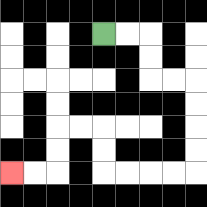{'start': '[4, 1]', 'end': '[0, 7]', 'path_directions': 'R,R,D,D,R,R,D,D,D,D,L,L,L,L,U,U,L,L,D,D,L,L', 'path_coordinates': '[[4, 1], [5, 1], [6, 1], [6, 2], [6, 3], [7, 3], [8, 3], [8, 4], [8, 5], [8, 6], [8, 7], [7, 7], [6, 7], [5, 7], [4, 7], [4, 6], [4, 5], [3, 5], [2, 5], [2, 6], [2, 7], [1, 7], [0, 7]]'}